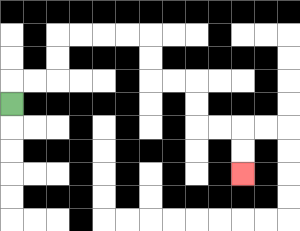{'start': '[0, 4]', 'end': '[10, 7]', 'path_directions': 'U,R,R,U,U,R,R,R,R,D,D,R,R,D,D,R,R,D,D', 'path_coordinates': '[[0, 4], [0, 3], [1, 3], [2, 3], [2, 2], [2, 1], [3, 1], [4, 1], [5, 1], [6, 1], [6, 2], [6, 3], [7, 3], [8, 3], [8, 4], [8, 5], [9, 5], [10, 5], [10, 6], [10, 7]]'}